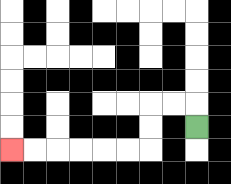{'start': '[8, 5]', 'end': '[0, 6]', 'path_directions': 'U,L,L,D,D,L,L,L,L,L,L', 'path_coordinates': '[[8, 5], [8, 4], [7, 4], [6, 4], [6, 5], [6, 6], [5, 6], [4, 6], [3, 6], [2, 6], [1, 6], [0, 6]]'}